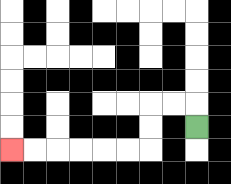{'start': '[8, 5]', 'end': '[0, 6]', 'path_directions': 'U,L,L,D,D,L,L,L,L,L,L', 'path_coordinates': '[[8, 5], [8, 4], [7, 4], [6, 4], [6, 5], [6, 6], [5, 6], [4, 6], [3, 6], [2, 6], [1, 6], [0, 6]]'}